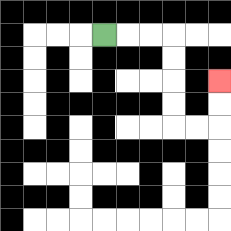{'start': '[4, 1]', 'end': '[9, 3]', 'path_directions': 'R,R,R,D,D,D,D,R,R,U,U', 'path_coordinates': '[[4, 1], [5, 1], [6, 1], [7, 1], [7, 2], [7, 3], [7, 4], [7, 5], [8, 5], [9, 5], [9, 4], [9, 3]]'}